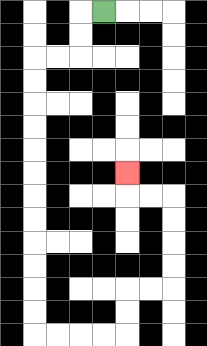{'start': '[4, 0]', 'end': '[5, 7]', 'path_directions': 'L,D,D,L,L,D,D,D,D,D,D,D,D,D,D,D,D,R,R,R,R,U,U,R,R,U,U,U,U,L,L,U', 'path_coordinates': '[[4, 0], [3, 0], [3, 1], [3, 2], [2, 2], [1, 2], [1, 3], [1, 4], [1, 5], [1, 6], [1, 7], [1, 8], [1, 9], [1, 10], [1, 11], [1, 12], [1, 13], [1, 14], [2, 14], [3, 14], [4, 14], [5, 14], [5, 13], [5, 12], [6, 12], [7, 12], [7, 11], [7, 10], [7, 9], [7, 8], [6, 8], [5, 8], [5, 7]]'}